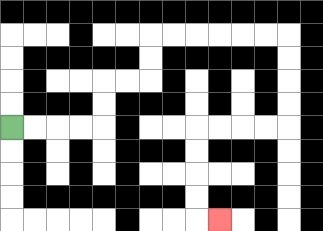{'start': '[0, 5]', 'end': '[9, 9]', 'path_directions': 'R,R,R,R,U,U,R,R,U,U,R,R,R,R,R,R,D,D,D,D,L,L,L,L,D,D,D,D,R', 'path_coordinates': '[[0, 5], [1, 5], [2, 5], [3, 5], [4, 5], [4, 4], [4, 3], [5, 3], [6, 3], [6, 2], [6, 1], [7, 1], [8, 1], [9, 1], [10, 1], [11, 1], [12, 1], [12, 2], [12, 3], [12, 4], [12, 5], [11, 5], [10, 5], [9, 5], [8, 5], [8, 6], [8, 7], [8, 8], [8, 9], [9, 9]]'}